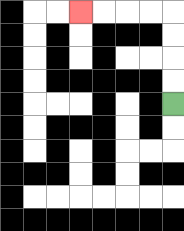{'start': '[7, 4]', 'end': '[3, 0]', 'path_directions': 'U,U,U,U,L,L,L,L', 'path_coordinates': '[[7, 4], [7, 3], [7, 2], [7, 1], [7, 0], [6, 0], [5, 0], [4, 0], [3, 0]]'}